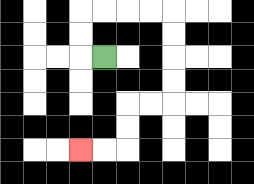{'start': '[4, 2]', 'end': '[3, 6]', 'path_directions': 'L,U,U,R,R,R,R,D,D,D,D,L,L,D,D,L,L', 'path_coordinates': '[[4, 2], [3, 2], [3, 1], [3, 0], [4, 0], [5, 0], [6, 0], [7, 0], [7, 1], [7, 2], [7, 3], [7, 4], [6, 4], [5, 4], [5, 5], [5, 6], [4, 6], [3, 6]]'}